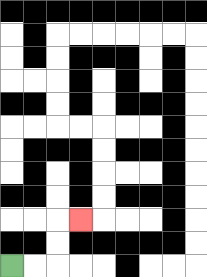{'start': '[0, 11]', 'end': '[3, 9]', 'path_directions': 'R,R,U,U,R', 'path_coordinates': '[[0, 11], [1, 11], [2, 11], [2, 10], [2, 9], [3, 9]]'}